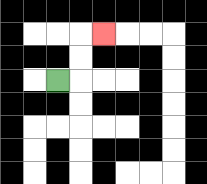{'start': '[2, 3]', 'end': '[4, 1]', 'path_directions': 'R,U,U,R', 'path_coordinates': '[[2, 3], [3, 3], [3, 2], [3, 1], [4, 1]]'}